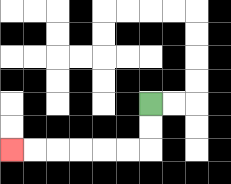{'start': '[6, 4]', 'end': '[0, 6]', 'path_directions': 'D,D,L,L,L,L,L,L', 'path_coordinates': '[[6, 4], [6, 5], [6, 6], [5, 6], [4, 6], [3, 6], [2, 6], [1, 6], [0, 6]]'}